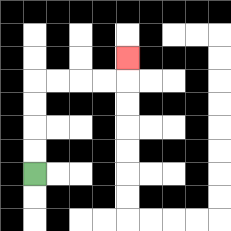{'start': '[1, 7]', 'end': '[5, 2]', 'path_directions': 'U,U,U,U,R,R,R,R,U', 'path_coordinates': '[[1, 7], [1, 6], [1, 5], [1, 4], [1, 3], [2, 3], [3, 3], [4, 3], [5, 3], [5, 2]]'}